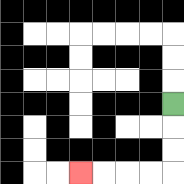{'start': '[7, 4]', 'end': '[3, 7]', 'path_directions': 'D,D,D,L,L,L,L', 'path_coordinates': '[[7, 4], [7, 5], [7, 6], [7, 7], [6, 7], [5, 7], [4, 7], [3, 7]]'}